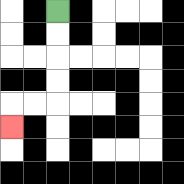{'start': '[2, 0]', 'end': '[0, 5]', 'path_directions': 'D,D,D,D,L,L,D', 'path_coordinates': '[[2, 0], [2, 1], [2, 2], [2, 3], [2, 4], [1, 4], [0, 4], [0, 5]]'}